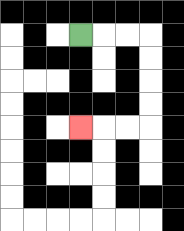{'start': '[3, 1]', 'end': '[3, 5]', 'path_directions': 'R,R,R,D,D,D,D,L,L,L', 'path_coordinates': '[[3, 1], [4, 1], [5, 1], [6, 1], [6, 2], [6, 3], [6, 4], [6, 5], [5, 5], [4, 5], [3, 5]]'}